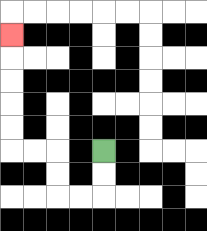{'start': '[4, 6]', 'end': '[0, 1]', 'path_directions': 'D,D,L,L,U,U,L,L,U,U,U,U,U', 'path_coordinates': '[[4, 6], [4, 7], [4, 8], [3, 8], [2, 8], [2, 7], [2, 6], [1, 6], [0, 6], [0, 5], [0, 4], [0, 3], [0, 2], [0, 1]]'}